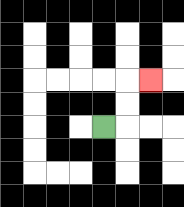{'start': '[4, 5]', 'end': '[6, 3]', 'path_directions': 'R,U,U,R', 'path_coordinates': '[[4, 5], [5, 5], [5, 4], [5, 3], [6, 3]]'}